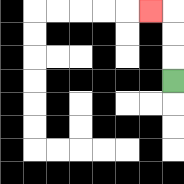{'start': '[7, 3]', 'end': '[6, 0]', 'path_directions': 'U,U,U,L', 'path_coordinates': '[[7, 3], [7, 2], [7, 1], [7, 0], [6, 0]]'}